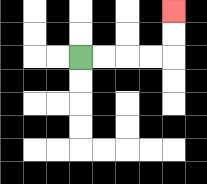{'start': '[3, 2]', 'end': '[7, 0]', 'path_directions': 'R,R,R,R,U,U', 'path_coordinates': '[[3, 2], [4, 2], [5, 2], [6, 2], [7, 2], [7, 1], [7, 0]]'}